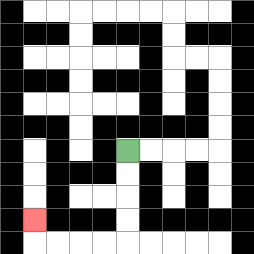{'start': '[5, 6]', 'end': '[1, 9]', 'path_directions': 'D,D,D,D,L,L,L,L,U', 'path_coordinates': '[[5, 6], [5, 7], [5, 8], [5, 9], [5, 10], [4, 10], [3, 10], [2, 10], [1, 10], [1, 9]]'}